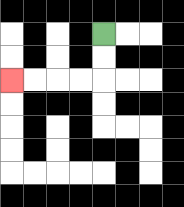{'start': '[4, 1]', 'end': '[0, 3]', 'path_directions': 'D,D,L,L,L,L', 'path_coordinates': '[[4, 1], [4, 2], [4, 3], [3, 3], [2, 3], [1, 3], [0, 3]]'}